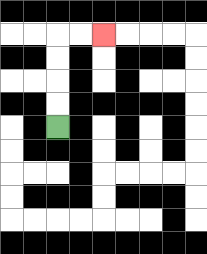{'start': '[2, 5]', 'end': '[4, 1]', 'path_directions': 'U,U,U,U,R,R', 'path_coordinates': '[[2, 5], [2, 4], [2, 3], [2, 2], [2, 1], [3, 1], [4, 1]]'}